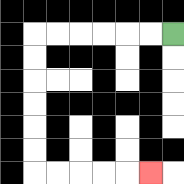{'start': '[7, 1]', 'end': '[6, 7]', 'path_directions': 'L,L,L,L,L,L,D,D,D,D,D,D,R,R,R,R,R', 'path_coordinates': '[[7, 1], [6, 1], [5, 1], [4, 1], [3, 1], [2, 1], [1, 1], [1, 2], [1, 3], [1, 4], [1, 5], [1, 6], [1, 7], [2, 7], [3, 7], [4, 7], [5, 7], [6, 7]]'}